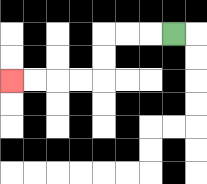{'start': '[7, 1]', 'end': '[0, 3]', 'path_directions': 'L,L,L,D,D,L,L,L,L', 'path_coordinates': '[[7, 1], [6, 1], [5, 1], [4, 1], [4, 2], [4, 3], [3, 3], [2, 3], [1, 3], [0, 3]]'}